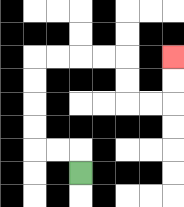{'start': '[3, 7]', 'end': '[7, 2]', 'path_directions': 'U,L,L,U,U,U,U,R,R,R,R,D,D,R,R,U,U', 'path_coordinates': '[[3, 7], [3, 6], [2, 6], [1, 6], [1, 5], [1, 4], [1, 3], [1, 2], [2, 2], [3, 2], [4, 2], [5, 2], [5, 3], [5, 4], [6, 4], [7, 4], [7, 3], [7, 2]]'}